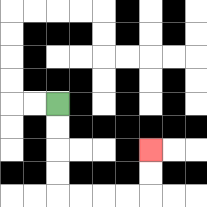{'start': '[2, 4]', 'end': '[6, 6]', 'path_directions': 'D,D,D,D,R,R,R,R,U,U', 'path_coordinates': '[[2, 4], [2, 5], [2, 6], [2, 7], [2, 8], [3, 8], [4, 8], [5, 8], [6, 8], [6, 7], [6, 6]]'}